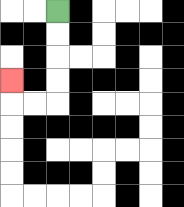{'start': '[2, 0]', 'end': '[0, 3]', 'path_directions': 'D,D,D,D,L,L,U', 'path_coordinates': '[[2, 0], [2, 1], [2, 2], [2, 3], [2, 4], [1, 4], [0, 4], [0, 3]]'}